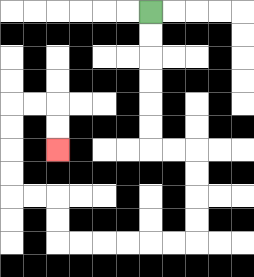{'start': '[6, 0]', 'end': '[2, 6]', 'path_directions': 'D,D,D,D,D,D,R,R,D,D,D,D,L,L,L,L,L,L,U,U,L,L,U,U,U,U,R,R,D,D', 'path_coordinates': '[[6, 0], [6, 1], [6, 2], [6, 3], [6, 4], [6, 5], [6, 6], [7, 6], [8, 6], [8, 7], [8, 8], [8, 9], [8, 10], [7, 10], [6, 10], [5, 10], [4, 10], [3, 10], [2, 10], [2, 9], [2, 8], [1, 8], [0, 8], [0, 7], [0, 6], [0, 5], [0, 4], [1, 4], [2, 4], [2, 5], [2, 6]]'}